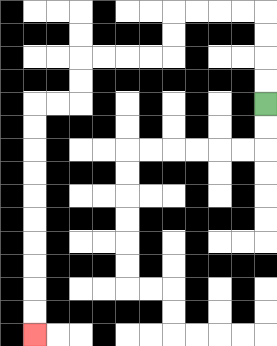{'start': '[11, 4]', 'end': '[1, 14]', 'path_directions': 'U,U,U,U,L,L,L,L,D,D,L,L,L,L,D,D,L,L,D,D,D,D,D,D,D,D,D,D', 'path_coordinates': '[[11, 4], [11, 3], [11, 2], [11, 1], [11, 0], [10, 0], [9, 0], [8, 0], [7, 0], [7, 1], [7, 2], [6, 2], [5, 2], [4, 2], [3, 2], [3, 3], [3, 4], [2, 4], [1, 4], [1, 5], [1, 6], [1, 7], [1, 8], [1, 9], [1, 10], [1, 11], [1, 12], [1, 13], [1, 14]]'}